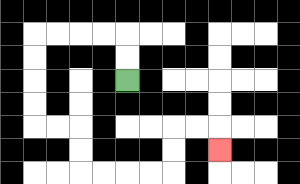{'start': '[5, 3]', 'end': '[9, 6]', 'path_directions': 'U,U,L,L,L,L,D,D,D,D,R,R,D,D,R,R,R,R,U,U,R,R,D', 'path_coordinates': '[[5, 3], [5, 2], [5, 1], [4, 1], [3, 1], [2, 1], [1, 1], [1, 2], [1, 3], [1, 4], [1, 5], [2, 5], [3, 5], [3, 6], [3, 7], [4, 7], [5, 7], [6, 7], [7, 7], [7, 6], [7, 5], [8, 5], [9, 5], [9, 6]]'}